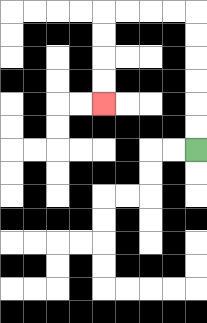{'start': '[8, 6]', 'end': '[4, 4]', 'path_directions': 'U,U,U,U,U,U,L,L,L,L,D,D,D,D', 'path_coordinates': '[[8, 6], [8, 5], [8, 4], [8, 3], [8, 2], [8, 1], [8, 0], [7, 0], [6, 0], [5, 0], [4, 0], [4, 1], [4, 2], [4, 3], [4, 4]]'}